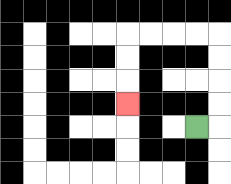{'start': '[8, 5]', 'end': '[5, 4]', 'path_directions': 'R,U,U,U,U,L,L,L,L,D,D,D', 'path_coordinates': '[[8, 5], [9, 5], [9, 4], [9, 3], [9, 2], [9, 1], [8, 1], [7, 1], [6, 1], [5, 1], [5, 2], [5, 3], [5, 4]]'}